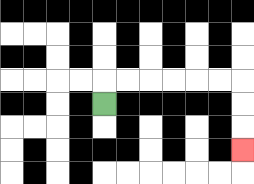{'start': '[4, 4]', 'end': '[10, 6]', 'path_directions': 'U,R,R,R,R,R,R,D,D,D', 'path_coordinates': '[[4, 4], [4, 3], [5, 3], [6, 3], [7, 3], [8, 3], [9, 3], [10, 3], [10, 4], [10, 5], [10, 6]]'}